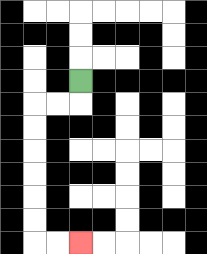{'start': '[3, 3]', 'end': '[3, 10]', 'path_directions': 'D,L,L,D,D,D,D,D,D,R,R', 'path_coordinates': '[[3, 3], [3, 4], [2, 4], [1, 4], [1, 5], [1, 6], [1, 7], [1, 8], [1, 9], [1, 10], [2, 10], [3, 10]]'}